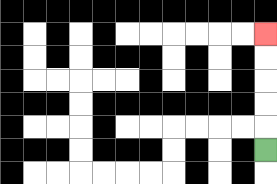{'start': '[11, 6]', 'end': '[11, 1]', 'path_directions': 'U,U,U,U,U', 'path_coordinates': '[[11, 6], [11, 5], [11, 4], [11, 3], [11, 2], [11, 1]]'}